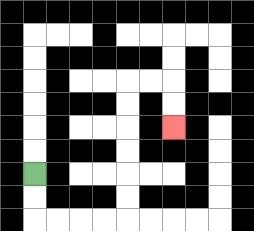{'start': '[1, 7]', 'end': '[7, 5]', 'path_directions': 'D,D,R,R,R,R,U,U,U,U,U,U,R,R,D,D', 'path_coordinates': '[[1, 7], [1, 8], [1, 9], [2, 9], [3, 9], [4, 9], [5, 9], [5, 8], [5, 7], [5, 6], [5, 5], [5, 4], [5, 3], [6, 3], [7, 3], [7, 4], [7, 5]]'}